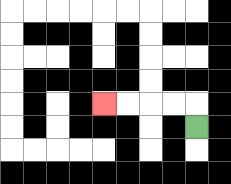{'start': '[8, 5]', 'end': '[4, 4]', 'path_directions': 'U,L,L,L,L', 'path_coordinates': '[[8, 5], [8, 4], [7, 4], [6, 4], [5, 4], [4, 4]]'}